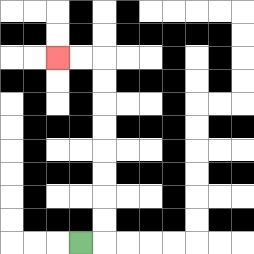{'start': '[3, 10]', 'end': '[2, 2]', 'path_directions': 'R,U,U,U,U,U,U,U,U,L,L', 'path_coordinates': '[[3, 10], [4, 10], [4, 9], [4, 8], [4, 7], [4, 6], [4, 5], [4, 4], [4, 3], [4, 2], [3, 2], [2, 2]]'}